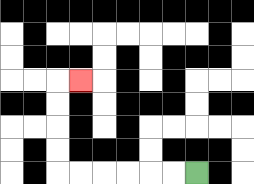{'start': '[8, 7]', 'end': '[3, 3]', 'path_directions': 'L,L,L,L,L,L,U,U,U,U,R', 'path_coordinates': '[[8, 7], [7, 7], [6, 7], [5, 7], [4, 7], [3, 7], [2, 7], [2, 6], [2, 5], [2, 4], [2, 3], [3, 3]]'}